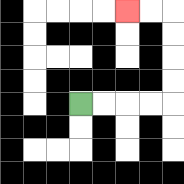{'start': '[3, 4]', 'end': '[5, 0]', 'path_directions': 'R,R,R,R,U,U,U,U,L,L', 'path_coordinates': '[[3, 4], [4, 4], [5, 4], [6, 4], [7, 4], [7, 3], [7, 2], [7, 1], [7, 0], [6, 0], [5, 0]]'}